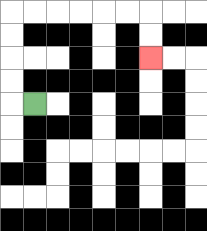{'start': '[1, 4]', 'end': '[6, 2]', 'path_directions': 'L,U,U,U,U,R,R,R,R,R,R,D,D', 'path_coordinates': '[[1, 4], [0, 4], [0, 3], [0, 2], [0, 1], [0, 0], [1, 0], [2, 0], [3, 0], [4, 0], [5, 0], [6, 0], [6, 1], [6, 2]]'}